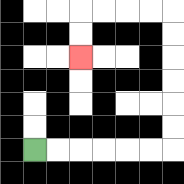{'start': '[1, 6]', 'end': '[3, 2]', 'path_directions': 'R,R,R,R,R,R,U,U,U,U,U,U,L,L,L,L,D,D', 'path_coordinates': '[[1, 6], [2, 6], [3, 6], [4, 6], [5, 6], [6, 6], [7, 6], [7, 5], [7, 4], [7, 3], [7, 2], [7, 1], [7, 0], [6, 0], [5, 0], [4, 0], [3, 0], [3, 1], [3, 2]]'}